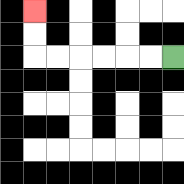{'start': '[7, 2]', 'end': '[1, 0]', 'path_directions': 'L,L,L,L,L,L,U,U', 'path_coordinates': '[[7, 2], [6, 2], [5, 2], [4, 2], [3, 2], [2, 2], [1, 2], [1, 1], [1, 0]]'}